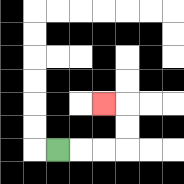{'start': '[2, 6]', 'end': '[4, 4]', 'path_directions': 'R,R,R,U,U,L', 'path_coordinates': '[[2, 6], [3, 6], [4, 6], [5, 6], [5, 5], [5, 4], [4, 4]]'}